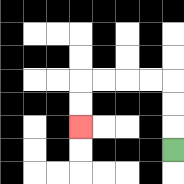{'start': '[7, 6]', 'end': '[3, 5]', 'path_directions': 'U,U,U,L,L,L,L,D,D', 'path_coordinates': '[[7, 6], [7, 5], [7, 4], [7, 3], [6, 3], [5, 3], [4, 3], [3, 3], [3, 4], [3, 5]]'}